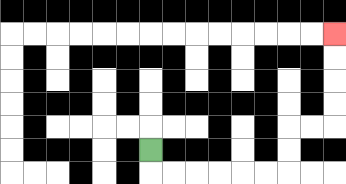{'start': '[6, 6]', 'end': '[14, 1]', 'path_directions': 'D,R,R,R,R,R,R,U,U,R,R,U,U,U,U', 'path_coordinates': '[[6, 6], [6, 7], [7, 7], [8, 7], [9, 7], [10, 7], [11, 7], [12, 7], [12, 6], [12, 5], [13, 5], [14, 5], [14, 4], [14, 3], [14, 2], [14, 1]]'}